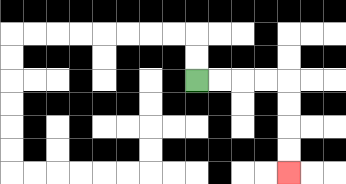{'start': '[8, 3]', 'end': '[12, 7]', 'path_directions': 'R,R,R,R,D,D,D,D', 'path_coordinates': '[[8, 3], [9, 3], [10, 3], [11, 3], [12, 3], [12, 4], [12, 5], [12, 6], [12, 7]]'}